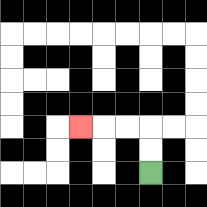{'start': '[6, 7]', 'end': '[3, 5]', 'path_directions': 'U,U,L,L,L', 'path_coordinates': '[[6, 7], [6, 6], [6, 5], [5, 5], [4, 5], [3, 5]]'}